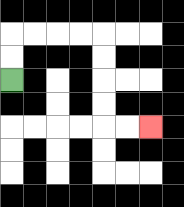{'start': '[0, 3]', 'end': '[6, 5]', 'path_directions': 'U,U,R,R,R,R,D,D,D,D,R,R', 'path_coordinates': '[[0, 3], [0, 2], [0, 1], [1, 1], [2, 1], [3, 1], [4, 1], [4, 2], [4, 3], [4, 4], [4, 5], [5, 5], [6, 5]]'}